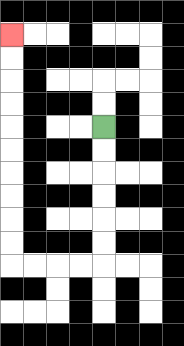{'start': '[4, 5]', 'end': '[0, 1]', 'path_directions': 'D,D,D,D,D,D,L,L,L,L,U,U,U,U,U,U,U,U,U,U', 'path_coordinates': '[[4, 5], [4, 6], [4, 7], [4, 8], [4, 9], [4, 10], [4, 11], [3, 11], [2, 11], [1, 11], [0, 11], [0, 10], [0, 9], [0, 8], [0, 7], [0, 6], [0, 5], [0, 4], [0, 3], [0, 2], [0, 1]]'}